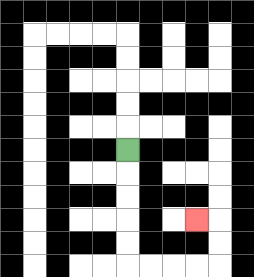{'start': '[5, 6]', 'end': '[8, 9]', 'path_directions': 'D,D,D,D,D,R,R,R,R,U,U,L', 'path_coordinates': '[[5, 6], [5, 7], [5, 8], [5, 9], [5, 10], [5, 11], [6, 11], [7, 11], [8, 11], [9, 11], [9, 10], [9, 9], [8, 9]]'}